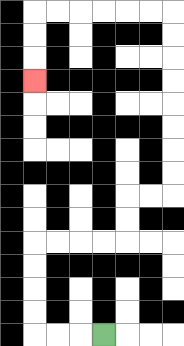{'start': '[4, 14]', 'end': '[1, 3]', 'path_directions': 'L,L,L,U,U,U,U,R,R,R,R,U,U,R,R,U,U,U,U,U,U,U,U,L,L,L,L,L,L,D,D,D', 'path_coordinates': '[[4, 14], [3, 14], [2, 14], [1, 14], [1, 13], [1, 12], [1, 11], [1, 10], [2, 10], [3, 10], [4, 10], [5, 10], [5, 9], [5, 8], [6, 8], [7, 8], [7, 7], [7, 6], [7, 5], [7, 4], [7, 3], [7, 2], [7, 1], [7, 0], [6, 0], [5, 0], [4, 0], [3, 0], [2, 0], [1, 0], [1, 1], [1, 2], [1, 3]]'}